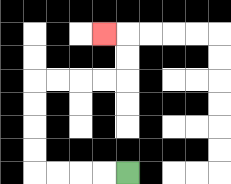{'start': '[5, 7]', 'end': '[4, 1]', 'path_directions': 'L,L,L,L,U,U,U,U,R,R,R,R,U,U,L', 'path_coordinates': '[[5, 7], [4, 7], [3, 7], [2, 7], [1, 7], [1, 6], [1, 5], [1, 4], [1, 3], [2, 3], [3, 3], [4, 3], [5, 3], [5, 2], [5, 1], [4, 1]]'}